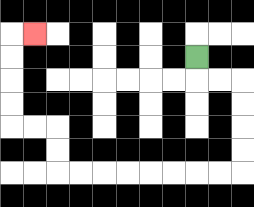{'start': '[8, 2]', 'end': '[1, 1]', 'path_directions': 'D,R,R,D,D,D,D,L,L,L,L,L,L,L,L,U,U,L,L,U,U,U,U,R', 'path_coordinates': '[[8, 2], [8, 3], [9, 3], [10, 3], [10, 4], [10, 5], [10, 6], [10, 7], [9, 7], [8, 7], [7, 7], [6, 7], [5, 7], [4, 7], [3, 7], [2, 7], [2, 6], [2, 5], [1, 5], [0, 5], [0, 4], [0, 3], [0, 2], [0, 1], [1, 1]]'}